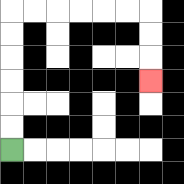{'start': '[0, 6]', 'end': '[6, 3]', 'path_directions': 'U,U,U,U,U,U,R,R,R,R,R,R,D,D,D', 'path_coordinates': '[[0, 6], [0, 5], [0, 4], [0, 3], [0, 2], [0, 1], [0, 0], [1, 0], [2, 0], [3, 0], [4, 0], [5, 0], [6, 0], [6, 1], [6, 2], [6, 3]]'}